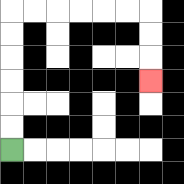{'start': '[0, 6]', 'end': '[6, 3]', 'path_directions': 'U,U,U,U,U,U,R,R,R,R,R,R,D,D,D', 'path_coordinates': '[[0, 6], [0, 5], [0, 4], [0, 3], [0, 2], [0, 1], [0, 0], [1, 0], [2, 0], [3, 0], [4, 0], [5, 0], [6, 0], [6, 1], [6, 2], [6, 3]]'}